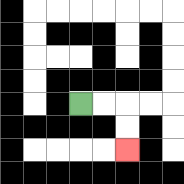{'start': '[3, 4]', 'end': '[5, 6]', 'path_directions': 'R,R,D,D', 'path_coordinates': '[[3, 4], [4, 4], [5, 4], [5, 5], [5, 6]]'}